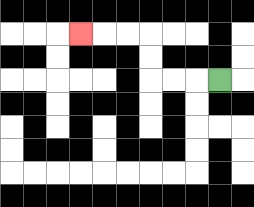{'start': '[9, 3]', 'end': '[3, 1]', 'path_directions': 'L,L,L,U,U,L,L,L', 'path_coordinates': '[[9, 3], [8, 3], [7, 3], [6, 3], [6, 2], [6, 1], [5, 1], [4, 1], [3, 1]]'}